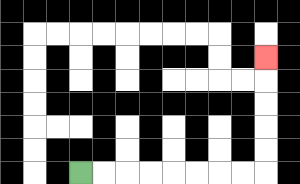{'start': '[3, 7]', 'end': '[11, 2]', 'path_directions': 'R,R,R,R,R,R,R,R,U,U,U,U,U', 'path_coordinates': '[[3, 7], [4, 7], [5, 7], [6, 7], [7, 7], [8, 7], [9, 7], [10, 7], [11, 7], [11, 6], [11, 5], [11, 4], [11, 3], [11, 2]]'}